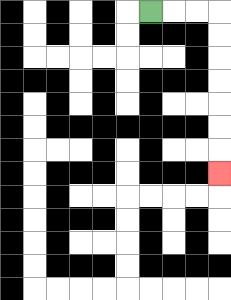{'start': '[6, 0]', 'end': '[9, 7]', 'path_directions': 'R,R,R,D,D,D,D,D,D,D', 'path_coordinates': '[[6, 0], [7, 0], [8, 0], [9, 0], [9, 1], [9, 2], [9, 3], [9, 4], [9, 5], [9, 6], [9, 7]]'}